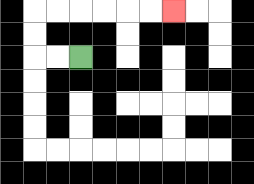{'start': '[3, 2]', 'end': '[7, 0]', 'path_directions': 'L,L,U,U,R,R,R,R,R,R', 'path_coordinates': '[[3, 2], [2, 2], [1, 2], [1, 1], [1, 0], [2, 0], [3, 0], [4, 0], [5, 0], [6, 0], [7, 0]]'}